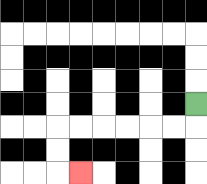{'start': '[8, 4]', 'end': '[3, 7]', 'path_directions': 'D,L,L,L,L,L,L,D,D,R', 'path_coordinates': '[[8, 4], [8, 5], [7, 5], [6, 5], [5, 5], [4, 5], [3, 5], [2, 5], [2, 6], [2, 7], [3, 7]]'}